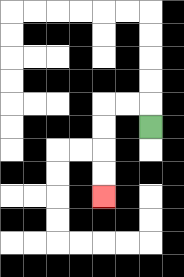{'start': '[6, 5]', 'end': '[4, 8]', 'path_directions': 'U,L,L,D,D,D,D', 'path_coordinates': '[[6, 5], [6, 4], [5, 4], [4, 4], [4, 5], [4, 6], [4, 7], [4, 8]]'}